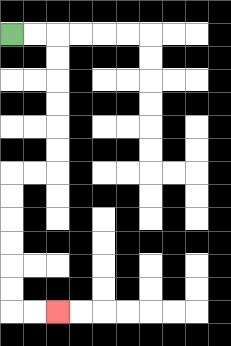{'start': '[0, 1]', 'end': '[2, 13]', 'path_directions': 'R,R,D,D,D,D,D,D,L,L,D,D,D,D,D,D,R,R', 'path_coordinates': '[[0, 1], [1, 1], [2, 1], [2, 2], [2, 3], [2, 4], [2, 5], [2, 6], [2, 7], [1, 7], [0, 7], [0, 8], [0, 9], [0, 10], [0, 11], [0, 12], [0, 13], [1, 13], [2, 13]]'}